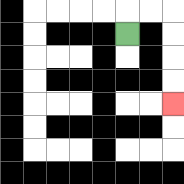{'start': '[5, 1]', 'end': '[7, 4]', 'path_directions': 'U,R,R,D,D,D,D', 'path_coordinates': '[[5, 1], [5, 0], [6, 0], [7, 0], [7, 1], [7, 2], [7, 3], [7, 4]]'}